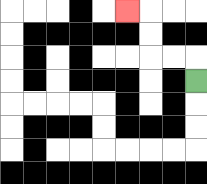{'start': '[8, 3]', 'end': '[5, 0]', 'path_directions': 'U,L,L,U,U,L', 'path_coordinates': '[[8, 3], [8, 2], [7, 2], [6, 2], [6, 1], [6, 0], [5, 0]]'}